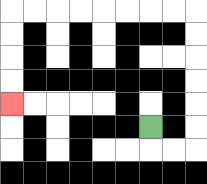{'start': '[6, 5]', 'end': '[0, 4]', 'path_directions': 'D,R,R,U,U,U,U,U,U,L,L,L,L,L,L,L,L,D,D,D,D', 'path_coordinates': '[[6, 5], [6, 6], [7, 6], [8, 6], [8, 5], [8, 4], [8, 3], [8, 2], [8, 1], [8, 0], [7, 0], [6, 0], [5, 0], [4, 0], [3, 0], [2, 0], [1, 0], [0, 0], [0, 1], [0, 2], [0, 3], [0, 4]]'}